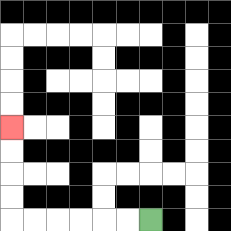{'start': '[6, 9]', 'end': '[0, 5]', 'path_directions': 'L,L,L,L,L,L,U,U,U,U', 'path_coordinates': '[[6, 9], [5, 9], [4, 9], [3, 9], [2, 9], [1, 9], [0, 9], [0, 8], [0, 7], [0, 6], [0, 5]]'}